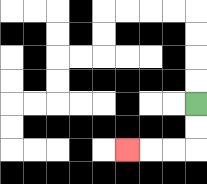{'start': '[8, 4]', 'end': '[5, 6]', 'path_directions': 'D,D,L,L,L', 'path_coordinates': '[[8, 4], [8, 5], [8, 6], [7, 6], [6, 6], [5, 6]]'}